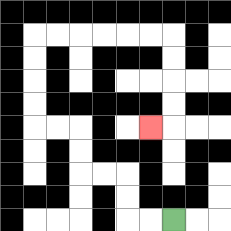{'start': '[7, 9]', 'end': '[6, 5]', 'path_directions': 'L,L,U,U,L,L,U,U,L,L,U,U,U,U,R,R,R,R,R,R,D,D,D,D,L', 'path_coordinates': '[[7, 9], [6, 9], [5, 9], [5, 8], [5, 7], [4, 7], [3, 7], [3, 6], [3, 5], [2, 5], [1, 5], [1, 4], [1, 3], [1, 2], [1, 1], [2, 1], [3, 1], [4, 1], [5, 1], [6, 1], [7, 1], [7, 2], [7, 3], [7, 4], [7, 5], [6, 5]]'}